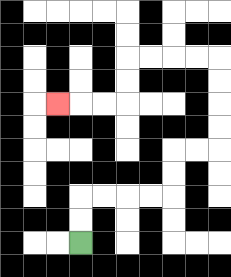{'start': '[3, 10]', 'end': '[2, 4]', 'path_directions': 'U,U,R,R,R,R,U,U,R,R,U,U,U,U,L,L,L,L,D,D,L,L,L', 'path_coordinates': '[[3, 10], [3, 9], [3, 8], [4, 8], [5, 8], [6, 8], [7, 8], [7, 7], [7, 6], [8, 6], [9, 6], [9, 5], [9, 4], [9, 3], [9, 2], [8, 2], [7, 2], [6, 2], [5, 2], [5, 3], [5, 4], [4, 4], [3, 4], [2, 4]]'}